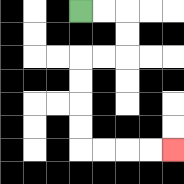{'start': '[3, 0]', 'end': '[7, 6]', 'path_directions': 'R,R,D,D,L,L,D,D,D,D,R,R,R,R', 'path_coordinates': '[[3, 0], [4, 0], [5, 0], [5, 1], [5, 2], [4, 2], [3, 2], [3, 3], [3, 4], [3, 5], [3, 6], [4, 6], [5, 6], [6, 6], [7, 6]]'}